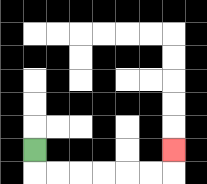{'start': '[1, 6]', 'end': '[7, 6]', 'path_directions': 'D,R,R,R,R,R,R,U', 'path_coordinates': '[[1, 6], [1, 7], [2, 7], [3, 7], [4, 7], [5, 7], [6, 7], [7, 7], [7, 6]]'}